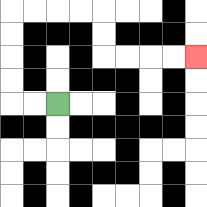{'start': '[2, 4]', 'end': '[8, 2]', 'path_directions': 'L,L,U,U,U,U,R,R,R,R,D,D,R,R,R,R', 'path_coordinates': '[[2, 4], [1, 4], [0, 4], [0, 3], [0, 2], [0, 1], [0, 0], [1, 0], [2, 0], [3, 0], [4, 0], [4, 1], [4, 2], [5, 2], [6, 2], [7, 2], [8, 2]]'}